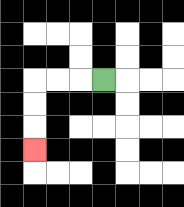{'start': '[4, 3]', 'end': '[1, 6]', 'path_directions': 'L,L,L,D,D,D', 'path_coordinates': '[[4, 3], [3, 3], [2, 3], [1, 3], [1, 4], [1, 5], [1, 6]]'}